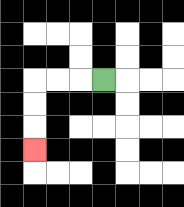{'start': '[4, 3]', 'end': '[1, 6]', 'path_directions': 'L,L,L,D,D,D', 'path_coordinates': '[[4, 3], [3, 3], [2, 3], [1, 3], [1, 4], [1, 5], [1, 6]]'}